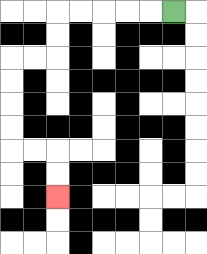{'start': '[7, 0]', 'end': '[2, 8]', 'path_directions': 'L,L,L,L,L,D,D,L,L,D,D,D,D,R,R,D,D', 'path_coordinates': '[[7, 0], [6, 0], [5, 0], [4, 0], [3, 0], [2, 0], [2, 1], [2, 2], [1, 2], [0, 2], [0, 3], [0, 4], [0, 5], [0, 6], [1, 6], [2, 6], [2, 7], [2, 8]]'}